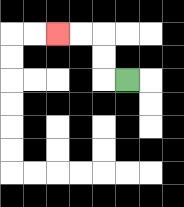{'start': '[5, 3]', 'end': '[2, 1]', 'path_directions': 'L,U,U,L,L', 'path_coordinates': '[[5, 3], [4, 3], [4, 2], [4, 1], [3, 1], [2, 1]]'}